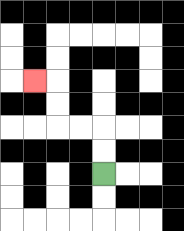{'start': '[4, 7]', 'end': '[1, 3]', 'path_directions': 'U,U,L,L,U,U,L', 'path_coordinates': '[[4, 7], [4, 6], [4, 5], [3, 5], [2, 5], [2, 4], [2, 3], [1, 3]]'}